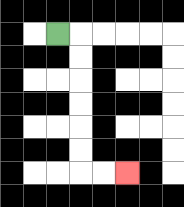{'start': '[2, 1]', 'end': '[5, 7]', 'path_directions': 'R,D,D,D,D,D,D,R,R', 'path_coordinates': '[[2, 1], [3, 1], [3, 2], [3, 3], [3, 4], [3, 5], [3, 6], [3, 7], [4, 7], [5, 7]]'}